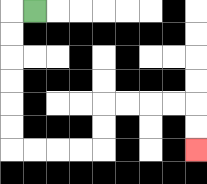{'start': '[1, 0]', 'end': '[8, 6]', 'path_directions': 'L,D,D,D,D,D,D,R,R,R,R,U,U,R,R,R,R,D,D', 'path_coordinates': '[[1, 0], [0, 0], [0, 1], [0, 2], [0, 3], [0, 4], [0, 5], [0, 6], [1, 6], [2, 6], [3, 6], [4, 6], [4, 5], [4, 4], [5, 4], [6, 4], [7, 4], [8, 4], [8, 5], [8, 6]]'}